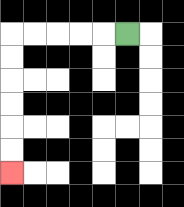{'start': '[5, 1]', 'end': '[0, 7]', 'path_directions': 'L,L,L,L,L,D,D,D,D,D,D', 'path_coordinates': '[[5, 1], [4, 1], [3, 1], [2, 1], [1, 1], [0, 1], [0, 2], [0, 3], [0, 4], [0, 5], [0, 6], [0, 7]]'}